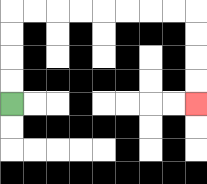{'start': '[0, 4]', 'end': '[8, 4]', 'path_directions': 'U,U,U,U,R,R,R,R,R,R,R,R,D,D,D,D', 'path_coordinates': '[[0, 4], [0, 3], [0, 2], [0, 1], [0, 0], [1, 0], [2, 0], [3, 0], [4, 0], [5, 0], [6, 0], [7, 0], [8, 0], [8, 1], [8, 2], [8, 3], [8, 4]]'}